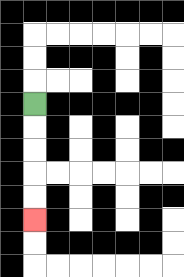{'start': '[1, 4]', 'end': '[1, 9]', 'path_directions': 'D,D,D,D,D', 'path_coordinates': '[[1, 4], [1, 5], [1, 6], [1, 7], [1, 8], [1, 9]]'}